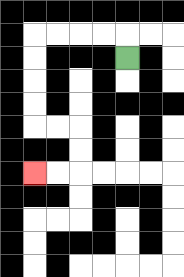{'start': '[5, 2]', 'end': '[1, 7]', 'path_directions': 'U,L,L,L,L,D,D,D,D,R,R,D,D,L,L', 'path_coordinates': '[[5, 2], [5, 1], [4, 1], [3, 1], [2, 1], [1, 1], [1, 2], [1, 3], [1, 4], [1, 5], [2, 5], [3, 5], [3, 6], [3, 7], [2, 7], [1, 7]]'}